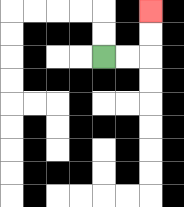{'start': '[4, 2]', 'end': '[6, 0]', 'path_directions': 'R,R,U,U', 'path_coordinates': '[[4, 2], [5, 2], [6, 2], [6, 1], [6, 0]]'}